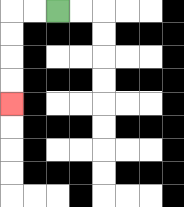{'start': '[2, 0]', 'end': '[0, 4]', 'path_directions': 'L,L,D,D,D,D', 'path_coordinates': '[[2, 0], [1, 0], [0, 0], [0, 1], [0, 2], [0, 3], [0, 4]]'}